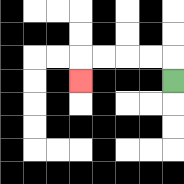{'start': '[7, 3]', 'end': '[3, 3]', 'path_directions': 'U,L,L,L,L,D', 'path_coordinates': '[[7, 3], [7, 2], [6, 2], [5, 2], [4, 2], [3, 2], [3, 3]]'}